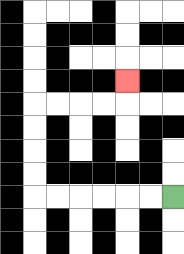{'start': '[7, 8]', 'end': '[5, 3]', 'path_directions': 'L,L,L,L,L,L,U,U,U,U,R,R,R,R,U', 'path_coordinates': '[[7, 8], [6, 8], [5, 8], [4, 8], [3, 8], [2, 8], [1, 8], [1, 7], [1, 6], [1, 5], [1, 4], [2, 4], [3, 4], [4, 4], [5, 4], [5, 3]]'}